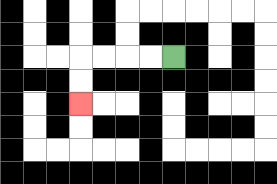{'start': '[7, 2]', 'end': '[3, 4]', 'path_directions': 'L,L,L,L,D,D', 'path_coordinates': '[[7, 2], [6, 2], [5, 2], [4, 2], [3, 2], [3, 3], [3, 4]]'}